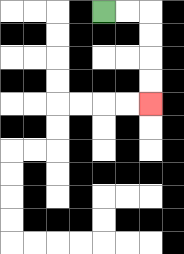{'start': '[4, 0]', 'end': '[6, 4]', 'path_directions': 'R,R,D,D,D,D', 'path_coordinates': '[[4, 0], [5, 0], [6, 0], [6, 1], [6, 2], [6, 3], [6, 4]]'}